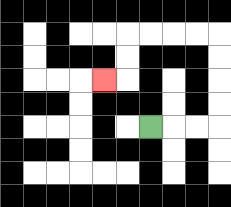{'start': '[6, 5]', 'end': '[4, 3]', 'path_directions': 'R,R,R,U,U,U,U,L,L,L,L,D,D,L', 'path_coordinates': '[[6, 5], [7, 5], [8, 5], [9, 5], [9, 4], [9, 3], [9, 2], [9, 1], [8, 1], [7, 1], [6, 1], [5, 1], [5, 2], [5, 3], [4, 3]]'}